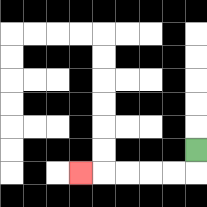{'start': '[8, 6]', 'end': '[3, 7]', 'path_directions': 'D,L,L,L,L,L', 'path_coordinates': '[[8, 6], [8, 7], [7, 7], [6, 7], [5, 7], [4, 7], [3, 7]]'}